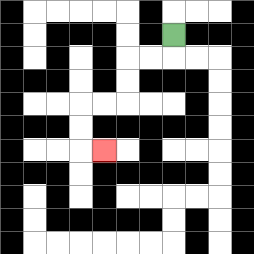{'start': '[7, 1]', 'end': '[4, 6]', 'path_directions': 'D,L,L,D,D,L,L,D,D,R', 'path_coordinates': '[[7, 1], [7, 2], [6, 2], [5, 2], [5, 3], [5, 4], [4, 4], [3, 4], [3, 5], [3, 6], [4, 6]]'}